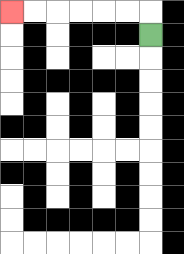{'start': '[6, 1]', 'end': '[0, 0]', 'path_directions': 'U,L,L,L,L,L,L', 'path_coordinates': '[[6, 1], [6, 0], [5, 0], [4, 0], [3, 0], [2, 0], [1, 0], [0, 0]]'}